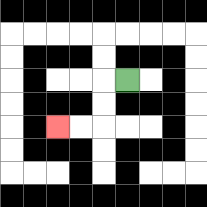{'start': '[5, 3]', 'end': '[2, 5]', 'path_directions': 'L,D,D,L,L', 'path_coordinates': '[[5, 3], [4, 3], [4, 4], [4, 5], [3, 5], [2, 5]]'}